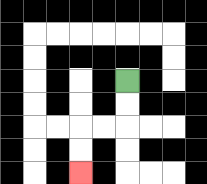{'start': '[5, 3]', 'end': '[3, 7]', 'path_directions': 'D,D,L,L,D,D', 'path_coordinates': '[[5, 3], [5, 4], [5, 5], [4, 5], [3, 5], [3, 6], [3, 7]]'}